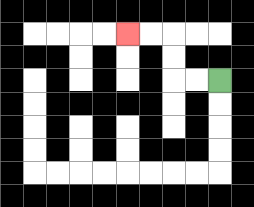{'start': '[9, 3]', 'end': '[5, 1]', 'path_directions': 'L,L,U,U,L,L', 'path_coordinates': '[[9, 3], [8, 3], [7, 3], [7, 2], [7, 1], [6, 1], [5, 1]]'}